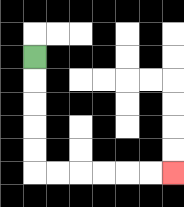{'start': '[1, 2]', 'end': '[7, 7]', 'path_directions': 'D,D,D,D,D,R,R,R,R,R,R', 'path_coordinates': '[[1, 2], [1, 3], [1, 4], [1, 5], [1, 6], [1, 7], [2, 7], [3, 7], [4, 7], [5, 7], [6, 7], [7, 7]]'}